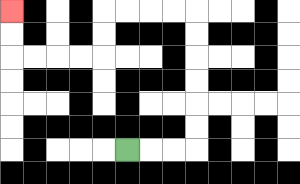{'start': '[5, 6]', 'end': '[0, 0]', 'path_directions': 'R,R,R,U,U,U,U,U,U,L,L,L,L,D,D,L,L,L,L,U,U', 'path_coordinates': '[[5, 6], [6, 6], [7, 6], [8, 6], [8, 5], [8, 4], [8, 3], [8, 2], [8, 1], [8, 0], [7, 0], [6, 0], [5, 0], [4, 0], [4, 1], [4, 2], [3, 2], [2, 2], [1, 2], [0, 2], [0, 1], [0, 0]]'}